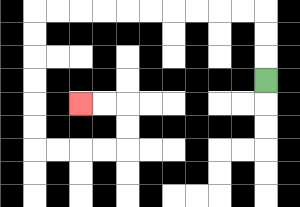{'start': '[11, 3]', 'end': '[3, 4]', 'path_directions': 'U,U,U,L,L,L,L,L,L,L,L,L,L,D,D,D,D,D,D,R,R,R,R,U,U,L,L', 'path_coordinates': '[[11, 3], [11, 2], [11, 1], [11, 0], [10, 0], [9, 0], [8, 0], [7, 0], [6, 0], [5, 0], [4, 0], [3, 0], [2, 0], [1, 0], [1, 1], [1, 2], [1, 3], [1, 4], [1, 5], [1, 6], [2, 6], [3, 6], [4, 6], [5, 6], [5, 5], [5, 4], [4, 4], [3, 4]]'}